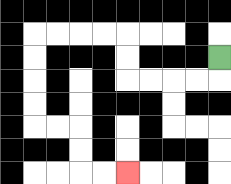{'start': '[9, 2]', 'end': '[5, 7]', 'path_directions': 'D,L,L,L,L,U,U,L,L,L,L,D,D,D,D,R,R,D,D,R,R', 'path_coordinates': '[[9, 2], [9, 3], [8, 3], [7, 3], [6, 3], [5, 3], [5, 2], [5, 1], [4, 1], [3, 1], [2, 1], [1, 1], [1, 2], [1, 3], [1, 4], [1, 5], [2, 5], [3, 5], [3, 6], [3, 7], [4, 7], [5, 7]]'}